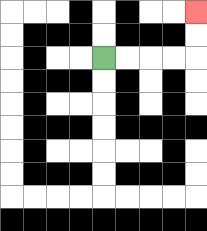{'start': '[4, 2]', 'end': '[8, 0]', 'path_directions': 'R,R,R,R,U,U', 'path_coordinates': '[[4, 2], [5, 2], [6, 2], [7, 2], [8, 2], [8, 1], [8, 0]]'}